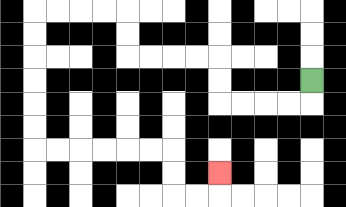{'start': '[13, 3]', 'end': '[9, 7]', 'path_directions': 'D,L,L,L,L,U,U,L,L,L,L,U,U,L,L,L,L,D,D,D,D,D,D,R,R,R,R,R,R,D,D,R,R,U', 'path_coordinates': '[[13, 3], [13, 4], [12, 4], [11, 4], [10, 4], [9, 4], [9, 3], [9, 2], [8, 2], [7, 2], [6, 2], [5, 2], [5, 1], [5, 0], [4, 0], [3, 0], [2, 0], [1, 0], [1, 1], [1, 2], [1, 3], [1, 4], [1, 5], [1, 6], [2, 6], [3, 6], [4, 6], [5, 6], [6, 6], [7, 6], [7, 7], [7, 8], [8, 8], [9, 8], [9, 7]]'}